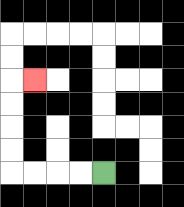{'start': '[4, 7]', 'end': '[1, 3]', 'path_directions': 'L,L,L,L,U,U,U,U,R', 'path_coordinates': '[[4, 7], [3, 7], [2, 7], [1, 7], [0, 7], [0, 6], [0, 5], [0, 4], [0, 3], [1, 3]]'}